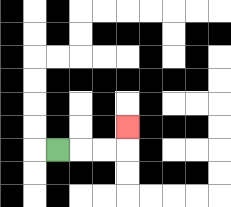{'start': '[2, 6]', 'end': '[5, 5]', 'path_directions': 'R,R,R,U', 'path_coordinates': '[[2, 6], [3, 6], [4, 6], [5, 6], [5, 5]]'}